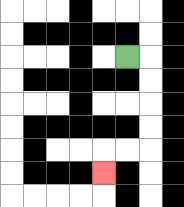{'start': '[5, 2]', 'end': '[4, 7]', 'path_directions': 'R,D,D,D,D,L,L,D', 'path_coordinates': '[[5, 2], [6, 2], [6, 3], [6, 4], [6, 5], [6, 6], [5, 6], [4, 6], [4, 7]]'}